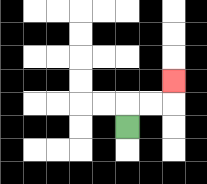{'start': '[5, 5]', 'end': '[7, 3]', 'path_directions': 'U,R,R,U', 'path_coordinates': '[[5, 5], [5, 4], [6, 4], [7, 4], [7, 3]]'}